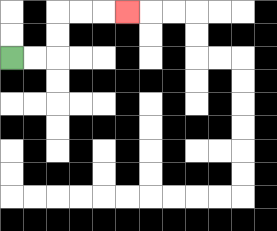{'start': '[0, 2]', 'end': '[5, 0]', 'path_directions': 'R,R,U,U,R,R,R', 'path_coordinates': '[[0, 2], [1, 2], [2, 2], [2, 1], [2, 0], [3, 0], [4, 0], [5, 0]]'}